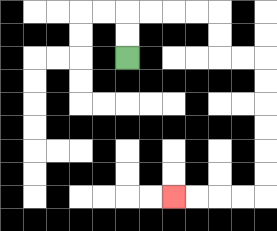{'start': '[5, 2]', 'end': '[7, 8]', 'path_directions': 'U,U,R,R,R,R,D,D,R,R,D,D,D,D,D,D,L,L,L,L', 'path_coordinates': '[[5, 2], [5, 1], [5, 0], [6, 0], [7, 0], [8, 0], [9, 0], [9, 1], [9, 2], [10, 2], [11, 2], [11, 3], [11, 4], [11, 5], [11, 6], [11, 7], [11, 8], [10, 8], [9, 8], [8, 8], [7, 8]]'}